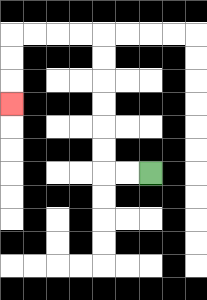{'start': '[6, 7]', 'end': '[0, 4]', 'path_directions': 'L,L,U,U,U,U,U,U,L,L,L,L,D,D,D', 'path_coordinates': '[[6, 7], [5, 7], [4, 7], [4, 6], [4, 5], [4, 4], [4, 3], [4, 2], [4, 1], [3, 1], [2, 1], [1, 1], [0, 1], [0, 2], [0, 3], [0, 4]]'}